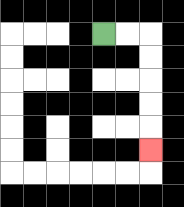{'start': '[4, 1]', 'end': '[6, 6]', 'path_directions': 'R,R,D,D,D,D,D', 'path_coordinates': '[[4, 1], [5, 1], [6, 1], [6, 2], [6, 3], [6, 4], [6, 5], [6, 6]]'}